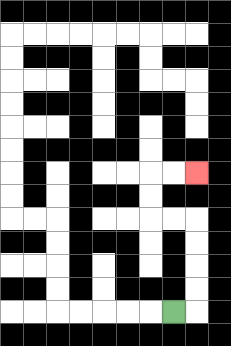{'start': '[7, 13]', 'end': '[8, 7]', 'path_directions': 'R,U,U,U,U,L,L,U,U,R,R', 'path_coordinates': '[[7, 13], [8, 13], [8, 12], [8, 11], [8, 10], [8, 9], [7, 9], [6, 9], [6, 8], [6, 7], [7, 7], [8, 7]]'}